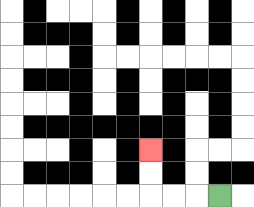{'start': '[9, 8]', 'end': '[6, 6]', 'path_directions': 'L,L,L,U,U', 'path_coordinates': '[[9, 8], [8, 8], [7, 8], [6, 8], [6, 7], [6, 6]]'}